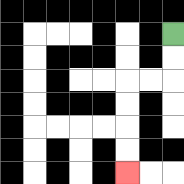{'start': '[7, 1]', 'end': '[5, 7]', 'path_directions': 'D,D,L,L,D,D,D,D', 'path_coordinates': '[[7, 1], [7, 2], [7, 3], [6, 3], [5, 3], [5, 4], [5, 5], [5, 6], [5, 7]]'}